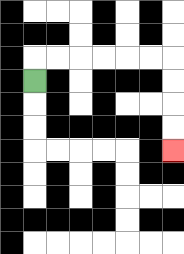{'start': '[1, 3]', 'end': '[7, 6]', 'path_directions': 'U,R,R,R,R,R,R,D,D,D,D', 'path_coordinates': '[[1, 3], [1, 2], [2, 2], [3, 2], [4, 2], [5, 2], [6, 2], [7, 2], [7, 3], [7, 4], [7, 5], [7, 6]]'}